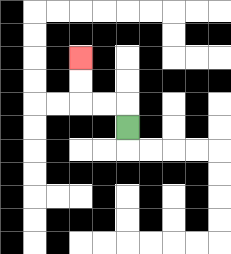{'start': '[5, 5]', 'end': '[3, 2]', 'path_directions': 'U,L,L,U,U', 'path_coordinates': '[[5, 5], [5, 4], [4, 4], [3, 4], [3, 3], [3, 2]]'}